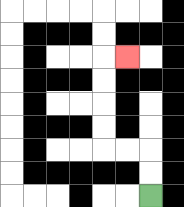{'start': '[6, 8]', 'end': '[5, 2]', 'path_directions': 'U,U,L,L,U,U,U,U,R', 'path_coordinates': '[[6, 8], [6, 7], [6, 6], [5, 6], [4, 6], [4, 5], [4, 4], [4, 3], [4, 2], [5, 2]]'}